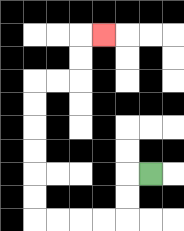{'start': '[6, 7]', 'end': '[4, 1]', 'path_directions': 'L,D,D,L,L,L,L,U,U,U,U,U,U,R,R,U,U,R', 'path_coordinates': '[[6, 7], [5, 7], [5, 8], [5, 9], [4, 9], [3, 9], [2, 9], [1, 9], [1, 8], [1, 7], [1, 6], [1, 5], [1, 4], [1, 3], [2, 3], [3, 3], [3, 2], [3, 1], [4, 1]]'}